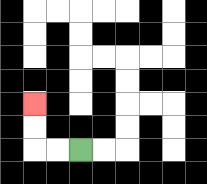{'start': '[3, 6]', 'end': '[1, 4]', 'path_directions': 'L,L,U,U', 'path_coordinates': '[[3, 6], [2, 6], [1, 6], [1, 5], [1, 4]]'}